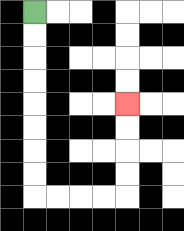{'start': '[1, 0]', 'end': '[5, 4]', 'path_directions': 'D,D,D,D,D,D,D,D,R,R,R,R,U,U,U,U', 'path_coordinates': '[[1, 0], [1, 1], [1, 2], [1, 3], [1, 4], [1, 5], [1, 6], [1, 7], [1, 8], [2, 8], [3, 8], [4, 8], [5, 8], [5, 7], [5, 6], [5, 5], [5, 4]]'}